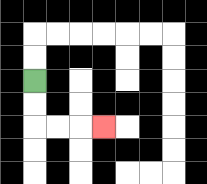{'start': '[1, 3]', 'end': '[4, 5]', 'path_directions': 'D,D,R,R,R', 'path_coordinates': '[[1, 3], [1, 4], [1, 5], [2, 5], [3, 5], [4, 5]]'}